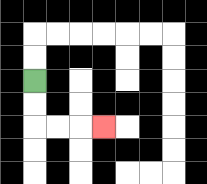{'start': '[1, 3]', 'end': '[4, 5]', 'path_directions': 'D,D,R,R,R', 'path_coordinates': '[[1, 3], [1, 4], [1, 5], [2, 5], [3, 5], [4, 5]]'}